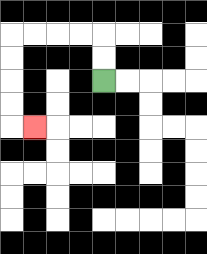{'start': '[4, 3]', 'end': '[1, 5]', 'path_directions': 'U,U,L,L,L,L,D,D,D,D,R', 'path_coordinates': '[[4, 3], [4, 2], [4, 1], [3, 1], [2, 1], [1, 1], [0, 1], [0, 2], [0, 3], [0, 4], [0, 5], [1, 5]]'}